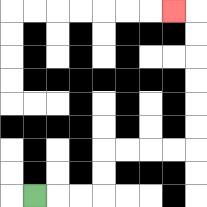{'start': '[1, 8]', 'end': '[7, 0]', 'path_directions': 'R,R,R,U,U,R,R,R,R,U,U,U,U,U,U,L', 'path_coordinates': '[[1, 8], [2, 8], [3, 8], [4, 8], [4, 7], [4, 6], [5, 6], [6, 6], [7, 6], [8, 6], [8, 5], [8, 4], [8, 3], [8, 2], [8, 1], [8, 0], [7, 0]]'}